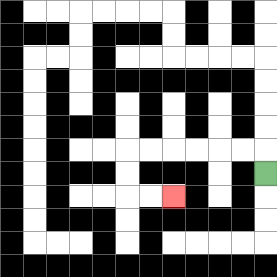{'start': '[11, 7]', 'end': '[7, 8]', 'path_directions': 'U,L,L,L,L,L,L,D,D,R,R', 'path_coordinates': '[[11, 7], [11, 6], [10, 6], [9, 6], [8, 6], [7, 6], [6, 6], [5, 6], [5, 7], [5, 8], [6, 8], [7, 8]]'}